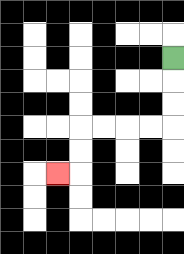{'start': '[7, 2]', 'end': '[2, 7]', 'path_directions': 'D,D,D,L,L,L,L,D,D,L', 'path_coordinates': '[[7, 2], [7, 3], [7, 4], [7, 5], [6, 5], [5, 5], [4, 5], [3, 5], [3, 6], [3, 7], [2, 7]]'}